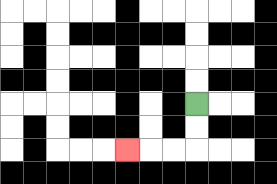{'start': '[8, 4]', 'end': '[5, 6]', 'path_directions': 'D,D,L,L,L', 'path_coordinates': '[[8, 4], [8, 5], [8, 6], [7, 6], [6, 6], [5, 6]]'}